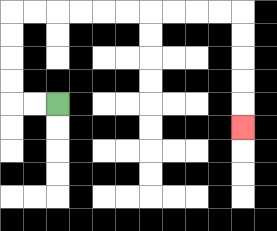{'start': '[2, 4]', 'end': '[10, 5]', 'path_directions': 'L,L,U,U,U,U,R,R,R,R,R,R,R,R,R,R,D,D,D,D,D', 'path_coordinates': '[[2, 4], [1, 4], [0, 4], [0, 3], [0, 2], [0, 1], [0, 0], [1, 0], [2, 0], [3, 0], [4, 0], [5, 0], [6, 0], [7, 0], [8, 0], [9, 0], [10, 0], [10, 1], [10, 2], [10, 3], [10, 4], [10, 5]]'}